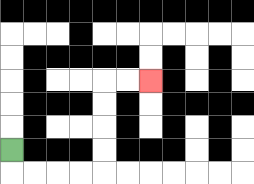{'start': '[0, 6]', 'end': '[6, 3]', 'path_directions': 'D,R,R,R,R,U,U,U,U,R,R', 'path_coordinates': '[[0, 6], [0, 7], [1, 7], [2, 7], [3, 7], [4, 7], [4, 6], [4, 5], [4, 4], [4, 3], [5, 3], [6, 3]]'}